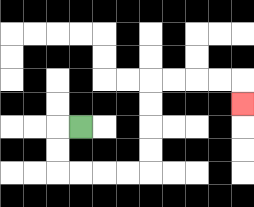{'start': '[3, 5]', 'end': '[10, 4]', 'path_directions': 'L,D,D,R,R,R,R,U,U,U,U,R,R,R,R,D', 'path_coordinates': '[[3, 5], [2, 5], [2, 6], [2, 7], [3, 7], [4, 7], [5, 7], [6, 7], [6, 6], [6, 5], [6, 4], [6, 3], [7, 3], [8, 3], [9, 3], [10, 3], [10, 4]]'}